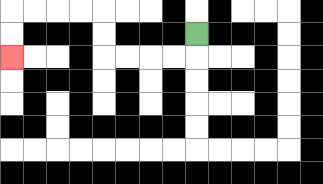{'start': '[8, 1]', 'end': '[0, 2]', 'path_directions': 'D,L,L,L,L,U,U,L,L,L,L,D,D', 'path_coordinates': '[[8, 1], [8, 2], [7, 2], [6, 2], [5, 2], [4, 2], [4, 1], [4, 0], [3, 0], [2, 0], [1, 0], [0, 0], [0, 1], [0, 2]]'}